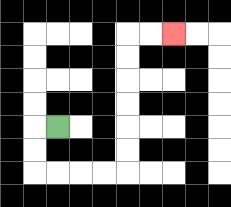{'start': '[2, 5]', 'end': '[7, 1]', 'path_directions': 'L,D,D,R,R,R,R,U,U,U,U,U,U,R,R', 'path_coordinates': '[[2, 5], [1, 5], [1, 6], [1, 7], [2, 7], [3, 7], [4, 7], [5, 7], [5, 6], [5, 5], [5, 4], [5, 3], [5, 2], [5, 1], [6, 1], [7, 1]]'}